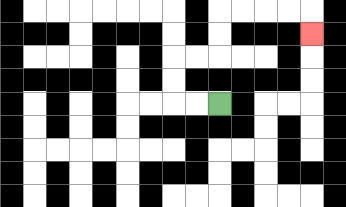{'start': '[9, 4]', 'end': '[13, 1]', 'path_directions': 'L,L,U,U,R,R,U,U,R,R,R,R,D', 'path_coordinates': '[[9, 4], [8, 4], [7, 4], [7, 3], [7, 2], [8, 2], [9, 2], [9, 1], [9, 0], [10, 0], [11, 0], [12, 0], [13, 0], [13, 1]]'}